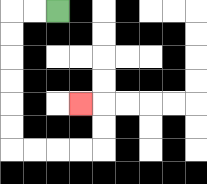{'start': '[2, 0]', 'end': '[3, 4]', 'path_directions': 'L,L,D,D,D,D,D,D,R,R,R,R,U,U,L', 'path_coordinates': '[[2, 0], [1, 0], [0, 0], [0, 1], [0, 2], [0, 3], [0, 4], [0, 5], [0, 6], [1, 6], [2, 6], [3, 6], [4, 6], [4, 5], [4, 4], [3, 4]]'}